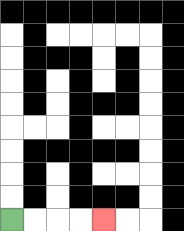{'start': '[0, 9]', 'end': '[4, 9]', 'path_directions': 'R,R,R,R', 'path_coordinates': '[[0, 9], [1, 9], [2, 9], [3, 9], [4, 9]]'}